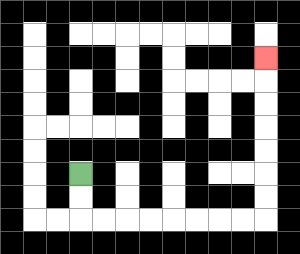{'start': '[3, 7]', 'end': '[11, 2]', 'path_directions': 'D,D,R,R,R,R,R,R,R,R,U,U,U,U,U,U,U', 'path_coordinates': '[[3, 7], [3, 8], [3, 9], [4, 9], [5, 9], [6, 9], [7, 9], [8, 9], [9, 9], [10, 9], [11, 9], [11, 8], [11, 7], [11, 6], [11, 5], [11, 4], [11, 3], [11, 2]]'}